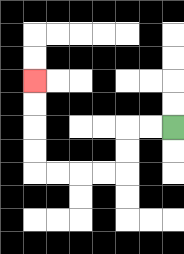{'start': '[7, 5]', 'end': '[1, 3]', 'path_directions': 'L,L,D,D,L,L,L,L,U,U,U,U', 'path_coordinates': '[[7, 5], [6, 5], [5, 5], [5, 6], [5, 7], [4, 7], [3, 7], [2, 7], [1, 7], [1, 6], [1, 5], [1, 4], [1, 3]]'}